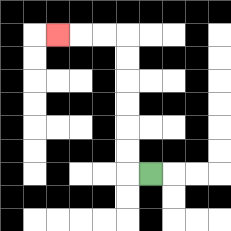{'start': '[6, 7]', 'end': '[2, 1]', 'path_directions': 'L,U,U,U,U,U,U,L,L,L', 'path_coordinates': '[[6, 7], [5, 7], [5, 6], [5, 5], [5, 4], [5, 3], [5, 2], [5, 1], [4, 1], [3, 1], [2, 1]]'}